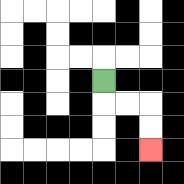{'start': '[4, 3]', 'end': '[6, 6]', 'path_directions': 'D,R,R,D,D', 'path_coordinates': '[[4, 3], [4, 4], [5, 4], [6, 4], [6, 5], [6, 6]]'}